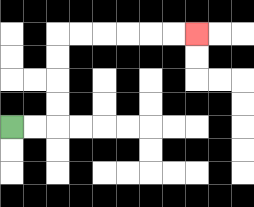{'start': '[0, 5]', 'end': '[8, 1]', 'path_directions': 'R,R,U,U,U,U,R,R,R,R,R,R', 'path_coordinates': '[[0, 5], [1, 5], [2, 5], [2, 4], [2, 3], [2, 2], [2, 1], [3, 1], [4, 1], [5, 1], [6, 1], [7, 1], [8, 1]]'}